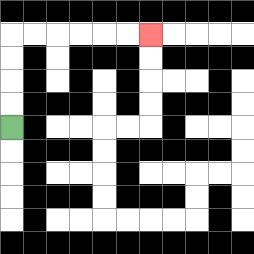{'start': '[0, 5]', 'end': '[6, 1]', 'path_directions': 'U,U,U,U,R,R,R,R,R,R', 'path_coordinates': '[[0, 5], [0, 4], [0, 3], [0, 2], [0, 1], [1, 1], [2, 1], [3, 1], [4, 1], [5, 1], [6, 1]]'}